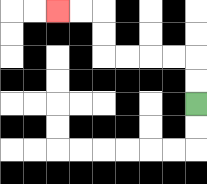{'start': '[8, 4]', 'end': '[2, 0]', 'path_directions': 'U,U,L,L,L,L,U,U,L,L', 'path_coordinates': '[[8, 4], [8, 3], [8, 2], [7, 2], [6, 2], [5, 2], [4, 2], [4, 1], [4, 0], [3, 0], [2, 0]]'}